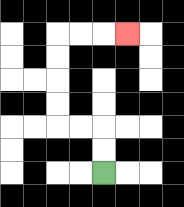{'start': '[4, 7]', 'end': '[5, 1]', 'path_directions': 'U,U,L,L,U,U,U,U,R,R,R', 'path_coordinates': '[[4, 7], [4, 6], [4, 5], [3, 5], [2, 5], [2, 4], [2, 3], [2, 2], [2, 1], [3, 1], [4, 1], [5, 1]]'}